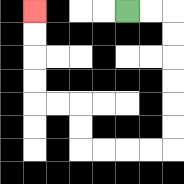{'start': '[5, 0]', 'end': '[1, 0]', 'path_directions': 'R,R,D,D,D,D,D,D,L,L,L,L,U,U,L,L,U,U,U,U', 'path_coordinates': '[[5, 0], [6, 0], [7, 0], [7, 1], [7, 2], [7, 3], [7, 4], [7, 5], [7, 6], [6, 6], [5, 6], [4, 6], [3, 6], [3, 5], [3, 4], [2, 4], [1, 4], [1, 3], [1, 2], [1, 1], [1, 0]]'}